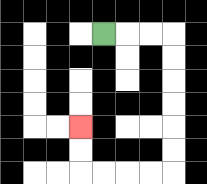{'start': '[4, 1]', 'end': '[3, 5]', 'path_directions': 'R,R,R,D,D,D,D,D,D,L,L,L,L,U,U', 'path_coordinates': '[[4, 1], [5, 1], [6, 1], [7, 1], [7, 2], [7, 3], [7, 4], [7, 5], [7, 6], [7, 7], [6, 7], [5, 7], [4, 7], [3, 7], [3, 6], [3, 5]]'}